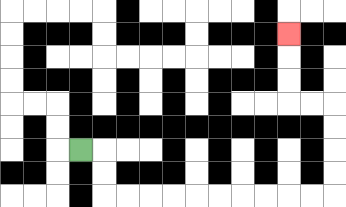{'start': '[3, 6]', 'end': '[12, 1]', 'path_directions': 'R,D,D,R,R,R,R,R,R,R,R,R,R,U,U,U,U,L,L,U,U,U', 'path_coordinates': '[[3, 6], [4, 6], [4, 7], [4, 8], [5, 8], [6, 8], [7, 8], [8, 8], [9, 8], [10, 8], [11, 8], [12, 8], [13, 8], [14, 8], [14, 7], [14, 6], [14, 5], [14, 4], [13, 4], [12, 4], [12, 3], [12, 2], [12, 1]]'}